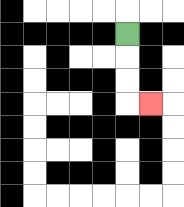{'start': '[5, 1]', 'end': '[6, 4]', 'path_directions': 'D,D,D,R', 'path_coordinates': '[[5, 1], [5, 2], [5, 3], [5, 4], [6, 4]]'}